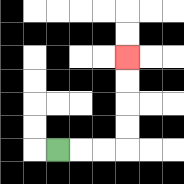{'start': '[2, 6]', 'end': '[5, 2]', 'path_directions': 'R,R,R,U,U,U,U', 'path_coordinates': '[[2, 6], [3, 6], [4, 6], [5, 6], [5, 5], [5, 4], [5, 3], [5, 2]]'}